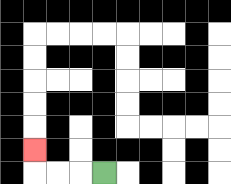{'start': '[4, 7]', 'end': '[1, 6]', 'path_directions': 'L,L,L,U', 'path_coordinates': '[[4, 7], [3, 7], [2, 7], [1, 7], [1, 6]]'}